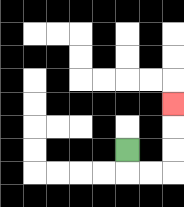{'start': '[5, 6]', 'end': '[7, 4]', 'path_directions': 'D,R,R,U,U,U', 'path_coordinates': '[[5, 6], [5, 7], [6, 7], [7, 7], [7, 6], [7, 5], [7, 4]]'}